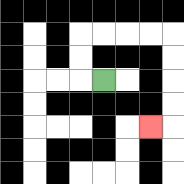{'start': '[4, 3]', 'end': '[6, 5]', 'path_directions': 'L,U,U,R,R,R,R,D,D,D,D,L', 'path_coordinates': '[[4, 3], [3, 3], [3, 2], [3, 1], [4, 1], [5, 1], [6, 1], [7, 1], [7, 2], [7, 3], [7, 4], [7, 5], [6, 5]]'}